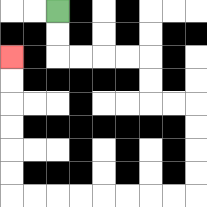{'start': '[2, 0]', 'end': '[0, 2]', 'path_directions': 'D,D,R,R,R,R,D,D,R,R,D,D,D,D,L,L,L,L,L,L,L,L,U,U,U,U,U,U', 'path_coordinates': '[[2, 0], [2, 1], [2, 2], [3, 2], [4, 2], [5, 2], [6, 2], [6, 3], [6, 4], [7, 4], [8, 4], [8, 5], [8, 6], [8, 7], [8, 8], [7, 8], [6, 8], [5, 8], [4, 8], [3, 8], [2, 8], [1, 8], [0, 8], [0, 7], [0, 6], [0, 5], [0, 4], [0, 3], [0, 2]]'}